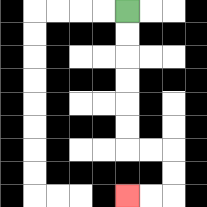{'start': '[5, 0]', 'end': '[5, 8]', 'path_directions': 'D,D,D,D,D,D,R,R,D,D,L,L', 'path_coordinates': '[[5, 0], [5, 1], [5, 2], [5, 3], [5, 4], [5, 5], [5, 6], [6, 6], [7, 6], [7, 7], [7, 8], [6, 8], [5, 8]]'}